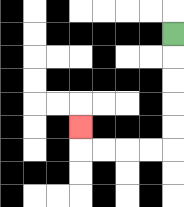{'start': '[7, 1]', 'end': '[3, 5]', 'path_directions': 'D,D,D,D,D,L,L,L,L,U', 'path_coordinates': '[[7, 1], [7, 2], [7, 3], [7, 4], [7, 5], [7, 6], [6, 6], [5, 6], [4, 6], [3, 6], [3, 5]]'}